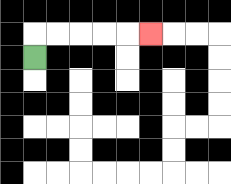{'start': '[1, 2]', 'end': '[6, 1]', 'path_directions': 'U,R,R,R,R,R', 'path_coordinates': '[[1, 2], [1, 1], [2, 1], [3, 1], [4, 1], [5, 1], [6, 1]]'}